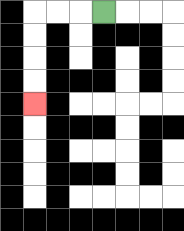{'start': '[4, 0]', 'end': '[1, 4]', 'path_directions': 'L,L,L,D,D,D,D', 'path_coordinates': '[[4, 0], [3, 0], [2, 0], [1, 0], [1, 1], [1, 2], [1, 3], [1, 4]]'}